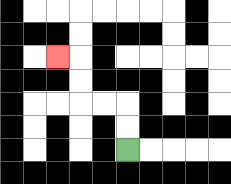{'start': '[5, 6]', 'end': '[2, 2]', 'path_directions': 'U,U,L,L,U,U,L', 'path_coordinates': '[[5, 6], [5, 5], [5, 4], [4, 4], [3, 4], [3, 3], [3, 2], [2, 2]]'}